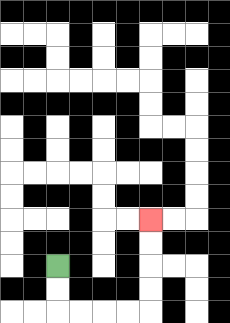{'start': '[2, 11]', 'end': '[6, 9]', 'path_directions': 'D,D,R,R,R,R,U,U,U,U', 'path_coordinates': '[[2, 11], [2, 12], [2, 13], [3, 13], [4, 13], [5, 13], [6, 13], [6, 12], [6, 11], [6, 10], [6, 9]]'}